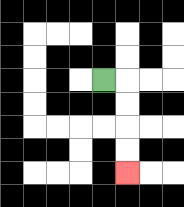{'start': '[4, 3]', 'end': '[5, 7]', 'path_directions': 'R,D,D,D,D', 'path_coordinates': '[[4, 3], [5, 3], [5, 4], [5, 5], [5, 6], [5, 7]]'}